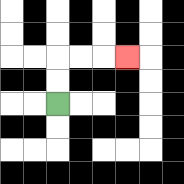{'start': '[2, 4]', 'end': '[5, 2]', 'path_directions': 'U,U,R,R,R', 'path_coordinates': '[[2, 4], [2, 3], [2, 2], [3, 2], [4, 2], [5, 2]]'}